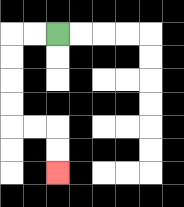{'start': '[2, 1]', 'end': '[2, 7]', 'path_directions': 'L,L,D,D,D,D,R,R,D,D', 'path_coordinates': '[[2, 1], [1, 1], [0, 1], [0, 2], [0, 3], [0, 4], [0, 5], [1, 5], [2, 5], [2, 6], [2, 7]]'}